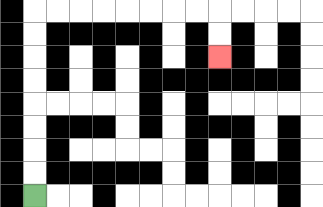{'start': '[1, 8]', 'end': '[9, 2]', 'path_directions': 'U,U,U,U,U,U,U,U,R,R,R,R,R,R,R,R,D,D', 'path_coordinates': '[[1, 8], [1, 7], [1, 6], [1, 5], [1, 4], [1, 3], [1, 2], [1, 1], [1, 0], [2, 0], [3, 0], [4, 0], [5, 0], [6, 0], [7, 0], [8, 0], [9, 0], [9, 1], [9, 2]]'}